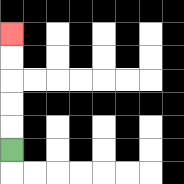{'start': '[0, 6]', 'end': '[0, 1]', 'path_directions': 'U,U,U,U,U', 'path_coordinates': '[[0, 6], [0, 5], [0, 4], [0, 3], [0, 2], [0, 1]]'}